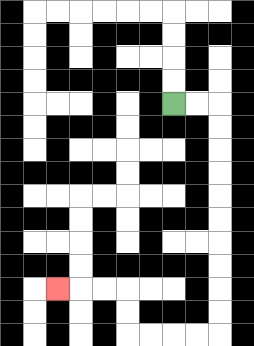{'start': '[7, 4]', 'end': '[2, 12]', 'path_directions': 'R,R,D,D,D,D,D,D,D,D,D,D,L,L,L,L,U,U,L,L,L', 'path_coordinates': '[[7, 4], [8, 4], [9, 4], [9, 5], [9, 6], [9, 7], [9, 8], [9, 9], [9, 10], [9, 11], [9, 12], [9, 13], [9, 14], [8, 14], [7, 14], [6, 14], [5, 14], [5, 13], [5, 12], [4, 12], [3, 12], [2, 12]]'}